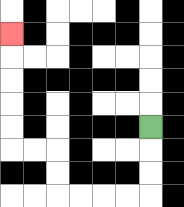{'start': '[6, 5]', 'end': '[0, 1]', 'path_directions': 'D,D,D,L,L,L,L,U,U,L,L,U,U,U,U,U', 'path_coordinates': '[[6, 5], [6, 6], [6, 7], [6, 8], [5, 8], [4, 8], [3, 8], [2, 8], [2, 7], [2, 6], [1, 6], [0, 6], [0, 5], [0, 4], [0, 3], [0, 2], [0, 1]]'}